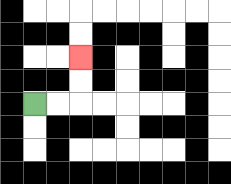{'start': '[1, 4]', 'end': '[3, 2]', 'path_directions': 'R,R,U,U', 'path_coordinates': '[[1, 4], [2, 4], [3, 4], [3, 3], [3, 2]]'}